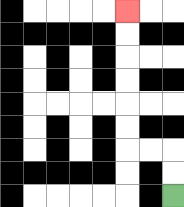{'start': '[7, 8]', 'end': '[5, 0]', 'path_directions': 'U,U,L,L,U,U,U,U,U,U', 'path_coordinates': '[[7, 8], [7, 7], [7, 6], [6, 6], [5, 6], [5, 5], [5, 4], [5, 3], [5, 2], [5, 1], [5, 0]]'}